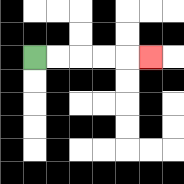{'start': '[1, 2]', 'end': '[6, 2]', 'path_directions': 'R,R,R,R,R', 'path_coordinates': '[[1, 2], [2, 2], [3, 2], [4, 2], [5, 2], [6, 2]]'}